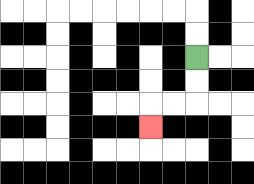{'start': '[8, 2]', 'end': '[6, 5]', 'path_directions': 'D,D,L,L,D', 'path_coordinates': '[[8, 2], [8, 3], [8, 4], [7, 4], [6, 4], [6, 5]]'}